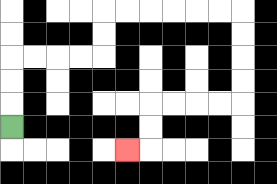{'start': '[0, 5]', 'end': '[5, 6]', 'path_directions': 'U,U,U,R,R,R,R,U,U,R,R,R,R,R,R,D,D,D,D,L,L,L,L,D,D,L', 'path_coordinates': '[[0, 5], [0, 4], [0, 3], [0, 2], [1, 2], [2, 2], [3, 2], [4, 2], [4, 1], [4, 0], [5, 0], [6, 0], [7, 0], [8, 0], [9, 0], [10, 0], [10, 1], [10, 2], [10, 3], [10, 4], [9, 4], [8, 4], [7, 4], [6, 4], [6, 5], [6, 6], [5, 6]]'}